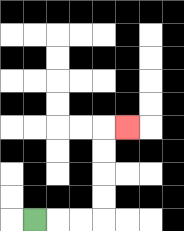{'start': '[1, 9]', 'end': '[5, 5]', 'path_directions': 'R,R,R,U,U,U,U,R', 'path_coordinates': '[[1, 9], [2, 9], [3, 9], [4, 9], [4, 8], [4, 7], [4, 6], [4, 5], [5, 5]]'}